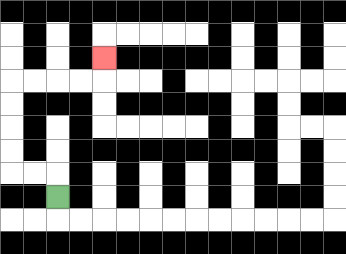{'start': '[2, 8]', 'end': '[4, 2]', 'path_directions': 'U,L,L,U,U,U,U,R,R,R,R,U', 'path_coordinates': '[[2, 8], [2, 7], [1, 7], [0, 7], [0, 6], [0, 5], [0, 4], [0, 3], [1, 3], [2, 3], [3, 3], [4, 3], [4, 2]]'}